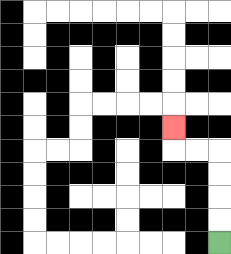{'start': '[9, 10]', 'end': '[7, 5]', 'path_directions': 'U,U,U,U,L,L,U', 'path_coordinates': '[[9, 10], [9, 9], [9, 8], [9, 7], [9, 6], [8, 6], [7, 6], [7, 5]]'}